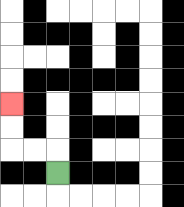{'start': '[2, 7]', 'end': '[0, 4]', 'path_directions': 'U,L,L,U,U', 'path_coordinates': '[[2, 7], [2, 6], [1, 6], [0, 6], [0, 5], [0, 4]]'}